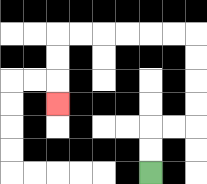{'start': '[6, 7]', 'end': '[2, 4]', 'path_directions': 'U,U,R,R,U,U,U,U,L,L,L,L,L,L,D,D,D', 'path_coordinates': '[[6, 7], [6, 6], [6, 5], [7, 5], [8, 5], [8, 4], [8, 3], [8, 2], [8, 1], [7, 1], [6, 1], [5, 1], [4, 1], [3, 1], [2, 1], [2, 2], [2, 3], [2, 4]]'}